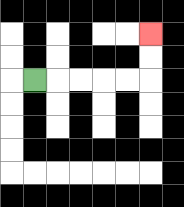{'start': '[1, 3]', 'end': '[6, 1]', 'path_directions': 'R,R,R,R,R,U,U', 'path_coordinates': '[[1, 3], [2, 3], [3, 3], [4, 3], [5, 3], [6, 3], [6, 2], [6, 1]]'}